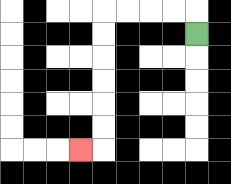{'start': '[8, 1]', 'end': '[3, 6]', 'path_directions': 'U,L,L,L,L,D,D,D,D,D,D,L', 'path_coordinates': '[[8, 1], [8, 0], [7, 0], [6, 0], [5, 0], [4, 0], [4, 1], [4, 2], [4, 3], [4, 4], [4, 5], [4, 6], [3, 6]]'}